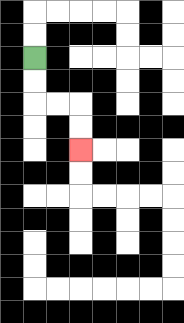{'start': '[1, 2]', 'end': '[3, 6]', 'path_directions': 'D,D,R,R,D,D', 'path_coordinates': '[[1, 2], [1, 3], [1, 4], [2, 4], [3, 4], [3, 5], [3, 6]]'}